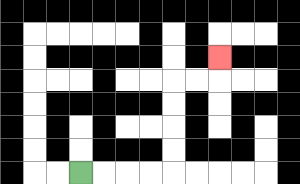{'start': '[3, 7]', 'end': '[9, 2]', 'path_directions': 'R,R,R,R,U,U,U,U,R,R,U', 'path_coordinates': '[[3, 7], [4, 7], [5, 7], [6, 7], [7, 7], [7, 6], [7, 5], [7, 4], [7, 3], [8, 3], [9, 3], [9, 2]]'}